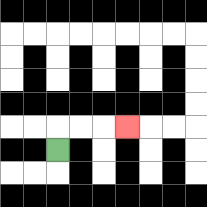{'start': '[2, 6]', 'end': '[5, 5]', 'path_directions': 'U,R,R,R', 'path_coordinates': '[[2, 6], [2, 5], [3, 5], [4, 5], [5, 5]]'}